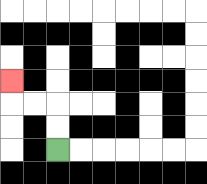{'start': '[2, 6]', 'end': '[0, 3]', 'path_directions': 'U,U,L,L,U', 'path_coordinates': '[[2, 6], [2, 5], [2, 4], [1, 4], [0, 4], [0, 3]]'}